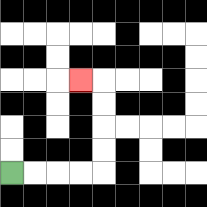{'start': '[0, 7]', 'end': '[3, 3]', 'path_directions': 'R,R,R,R,U,U,U,U,L', 'path_coordinates': '[[0, 7], [1, 7], [2, 7], [3, 7], [4, 7], [4, 6], [4, 5], [4, 4], [4, 3], [3, 3]]'}